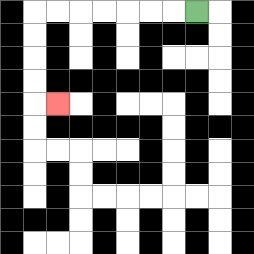{'start': '[8, 0]', 'end': '[2, 4]', 'path_directions': 'L,L,L,L,L,L,L,D,D,D,D,R', 'path_coordinates': '[[8, 0], [7, 0], [6, 0], [5, 0], [4, 0], [3, 0], [2, 0], [1, 0], [1, 1], [1, 2], [1, 3], [1, 4], [2, 4]]'}